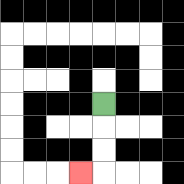{'start': '[4, 4]', 'end': '[3, 7]', 'path_directions': 'D,D,D,L', 'path_coordinates': '[[4, 4], [4, 5], [4, 6], [4, 7], [3, 7]]'}